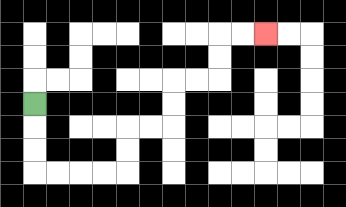{'start': '[1, 4]', 'end': '[11, 1]', 'path_directions': 'D,D,D,R,R,R,R,U,U,R,R,U,U,R,R,U,U,R,R', 'path_coordinates': '[[1, 4], [1, 5], [1, 6], [1, 7], [2, 7], [3, 7], [4, 7], [5, 7], [5, 6], [5, 5], [6, 5], [7, 5], [7, 4], [7, 3], [8, 3], [9, 3], [9, 2], [9, 1], [10, 1], [11, 1]]'}